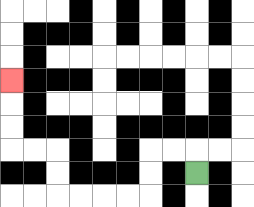{'start': '[8, 7]', 'end': '[0, 3]', 'path_directions': 'U,L,L,D,D,L,L,L,L,U,U,L,L,U,U,U', 'path_coordinates': '[[8, 7], [8, 6], [7, 6], [6, 6], [6, 7], [6, 8], [5, 8], [4, 8], [3, 8], [2, 8], [2, 7], [2, 6], [1, 6], [0, 6], [0, 5], [0, 4], [0, 3]]'}